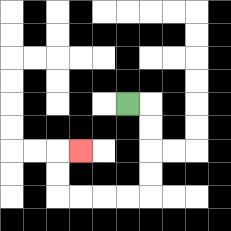{'start': '[5, 4]', 'end': '[3, 6]', 'path_directions': 'R,D,D,D,D,L,L,L,L,U,U,R', 'path_coordinates': '[[5, 4], [6, 4], [6, 5], [6, 6], [6, 7], [6, 8], [5, 8], [4, 8], [3, 8], [2, 8], [2, 7], [2, 6], [3, 6]]'}